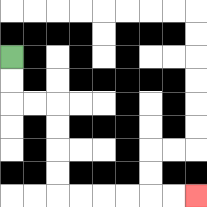{'start': '[0, 2]', 'end': '[8, 8]', 'path_directions': 'D,D,R,R,D,D,D,D,R,R,R,R,R,R', 'path_coordinates': '[[0, 2], [0, 3], [0, 4], [1, 4], [2, 4], [2, 5], [2, 6], [2, 7], [2, 8], [3, 8], [4, 8], [5, 8], [6, 8], [7, 8], [8, 8]]'}